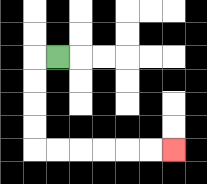{'start': '[2, 2]', 'end': '[7, 6]', 'path_directions': 'L,D,D,D,D,R,R,R,R,R,R', 'path_coordinates': '[[2, 2], [1, 2], [1, 3], [1, 4], [1, 5], [1, 6], [2, 6], [3, 6], [4, 6], [5, 6], [6, 6], [7, 6]]'}